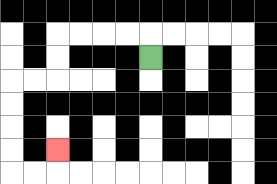{'start': '[6, 2]', 'end': '[2, 6]', 'path_directions': 'U,L,L,L,L,D,D,L,L,D,D,D,D,R,R,U', 'path_coordinates': '[[6, 2], [6, 1], [5, 1], [4, 1], [3, 1], [2, 1], [2, 2], [2, 3], [1, 3], [0, 3], [0, 4], [0, 5], [0, 6], [0, 7], [1, 7], [2, 7], [2, 6]]'}